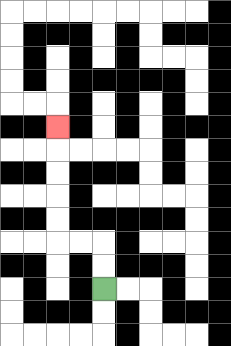{'start': '[4, 12]', 'end': '[2, 5]', 'path_directions': 'U,U,L,L,U,U,U,U,U', 'path_coordinates': '[[4, 12], [4, 11], [4, 10], [3, 10], [2, 10], [2, 9], [2, 8], [2, 7], [2, 6], [2, 5]]'}